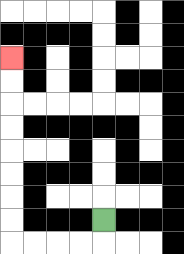{'start': '[4, 9]', 'end': '[0, 2]', 'path_directions': 'D,L,L,L,L,U,U,U,U,U,U,U,U', 'path_coordinates': '[[4, 9], [4, 10], [3, 10], [2, 10], [1, 10], [0, 10], [0, 9], [0, 8], [0, 7], [0, 6], [0, 5], [0, 4], [0, 3], [0, 2]]'}